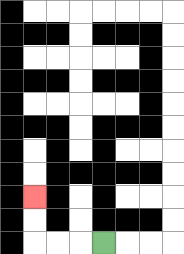{'start': '[4, 10]', 'end': '[1, 8]', 'path_directions': 'L,L,L,U,U', 'path_coordinates': '[[4, 10], [3, 10], [2, 10], [1, 10], [1, 9], [1, 8]]'}